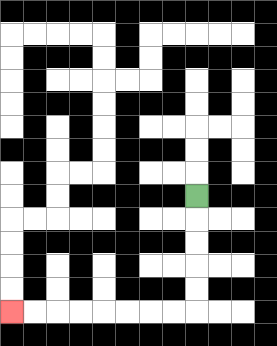{'start': '[8, 8]', 'end': '[0, 13]', 'path_directions': 'D,D,D,D,D,L,L,L,L,L,L,L,L', 'path_coordinates': '[[8, 8], [8, 9], [8, 10], [8, 11], [8, 12], [8, 13], [7, 13], [6, 13], [5, 13], [4, 13], [3, 13], [2, 13], [1, 13], [0, 13]]'}